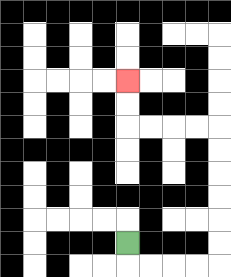{'start': '[5, 10]', 'end': '[5, 3]', 'path_directions': 'D,R,R,R,R,U,U,U,U,U,U,L,L,L,L,U,U', 'path_coordinates': '[[5, 10], [5, 11], [6, 11], [7, 11], [8, 11], [9, 11], [9, 10], [9, 9], [9, 8], [9, 7], [9, 6], [9, 5], [8, 5], [7, 5], [6, 5], [5, 5], [5, 4], [5, 3]]'}